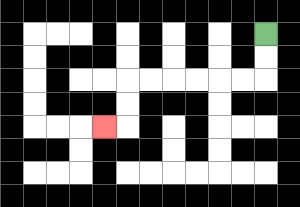{'start': '[11, 1]', 'end': '[4, 5]', 'path_directions': 'D,D,L,L,L,L,L,L,D,D,L', 'path_coordinates': '[[11, 1], [11, 2], [11, 3], [10, 3], [9, 3], [8, 3], [7, 3], [6, 3], [5, 3], [5, 4], [5, 5], [4, 5]]'}